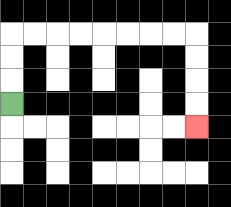{'start': '[0, 4]', 'end': '[8, 5]', 'path_directions': 'U,U,U,R,R,R,R,R,R,R,R,D,D,D,D', 'path_coordinates': '[[0, 4], [0, 3], [0, 2], [0, 1], [1, 1], [2, 1], [3, 1], [4, 1], [5, 1], [6, 1], [7, 1], [8, 1], [8, 2], [8, 3], [8, 4], [8, 5]]'}